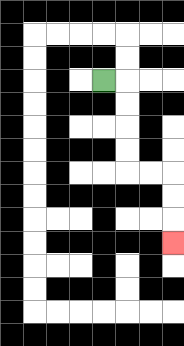{'start': '[4, 3]', 'end': '[7, 10]', 'path_directions': 'R,D,D,D,D,R,R,D,D,D', 'path_coordinates': '[[4, 3], [5, 3], [5, 4], [5, 5], [5, 6], [5, 7], [6, 7], [7, 7], [7, 8], [7, 9], [7, 10]]'}